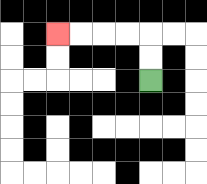{'start': '[6, 3]', 'end': '[2, 1]', 'path_directions': 'U,U,L,L,L,L', 'path_coordinates': '[[6, 3], [6, 2], [6, 1], [5, 1], [4, 1], [3, 1], [2, 1]]'}